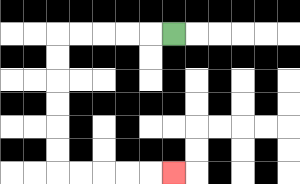{'start': '[7, 1]', 'end': '[7, 7]', 'path_directions': 'L,L,L,L,L,D,D,D,D,D,D,R,R,R,R,R', 'path_coordinates': '[[7, 1], [6, 1], [5, 1], [4, 1], [3, 1], [2, 1], [2, 2], [2, 3], [2, 4], [2, 5], [2, 6], [2, 7], [3, 7], [4, 7], [5, 7], [6, 7], [7, 7]]'}